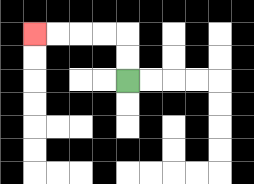{'start': '[5, 3]', 'end': '[1, 1]', 'path_directions': 'U,U,L,L,L,L', 'path_coordinates': '[[5, 3], [5, 2], [5, 1], [4, 1], [3, 1], [2, 1], [1, 1]]'}